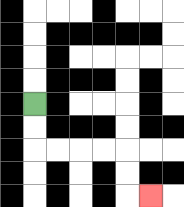{'start': '[1, 4]', 'end': '[6, 8]', 'path_directions': 'D,D,R,R,R,R,D,D,R', 'path_coordinates': '[[1, 4], [1, 5], [1, 6], [2, 6], [3, 6], [4, 6], [5, 6], [5, 7], [5, 8], [6, 8]]'}